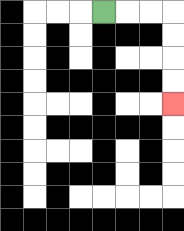{'start': '[4, 0]', 'end': '[7, 4]', 'path_directions': 'R,R,R,D,D,D,D', 'path_coordinates': '[[4, 0], [5, 0], [6, 0], [7, 0], [7, 1], [7, 2], [7, 3], [7, 4]]'}